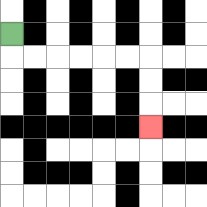{'start': '[0, 1]', 'end': '[6, 5]', 'path_directions': 'D,R,R,R,R,R,R,D,D,D', 'path_coordinates': '[[0, 1], [0, 2], [1, 2], [2, 2], [3, 2], [4, 2], [5, 2], [6, 2], [6, 3], [6, 4], [6, 5]]'}